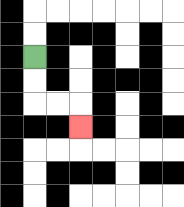{'start': '[1, 2]', 'end': '[3, 5]', 'path_directions': 'D,D,R,R,D', 'path_coordinates': '[[1, 2], [1, 3], [1, 4], [2, 4], [3, 4], [3, 5]]'}